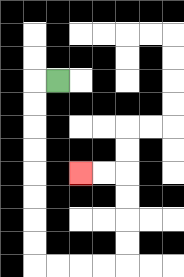{'start': '[2, 3]', 'end': '[3, 7]', 'path_directions': 'L,D,D,D,D,D,D,D,D,R,R,R,R,U,U,U,U,L,L', 'path_coordinates': '[[2, 3], [1, 3], [1, 4], [1, 5], [1, 6], [1, 7], [1, 8], [1, 9], [1, 10], [1, 11], [2, 11], [3, 11], [4, 11], [5, 11], [5, 10], [5, 9], [5, 8], [5, 7], [4, 7], [3, 7]]'}